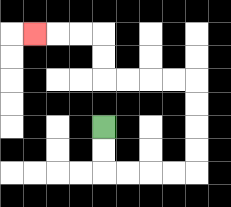{'start': '[4, 5]', 'end': '[1, 1]', 'path_directions': 'D,D,R,R,R,R,U,U,U,U,L,L,L,L,U,U,L,L,L', 'path_coordinates': '[[4, 5], [4, 6], [4, 7], [5, 7], [6, 7], [7, 7], [8, 7], [8, 6], [8, 5], [8, 4], [8, 3], [7, 3], [6, 3], [5, 3], [4, 3], [4, 2], [4, 1], [3, 1], [2, 1], [1, 1]]'}